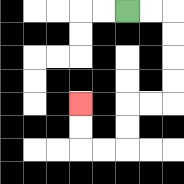{'start': '[5, 0]', 'end': '[3, 4]', 'path_directions': 'R,R,D,D,D,D,L,L,D,D,L,L,U,U', 'path_coordinates': '[[5, 0], [6, 0], [7, 0], [7, 1], [7, 2], [7, 3], [7, 4], [6, 4], [5, 4], [5, 5], [5, 6], [4, 6], [3, 6], [3, 5], [3, 4]]'}